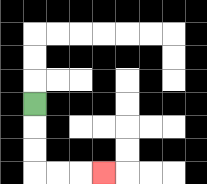{'start': '[1, 4]', 'end': '[4, 7]', 'path_directions': 'D,D,D,R,R,R', 'path_coordinates': '[[1, 4], [1, 5], [1, 6], [1, 7], [2, 7], [3, 7], [4, 7]]'}